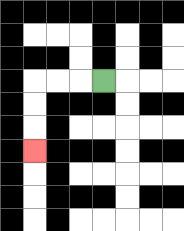{'start': '[4, 3]', 'end': '[1, 6]', 'path_directions': 'L,L,L,D,D,D', 'path_coordinates': '[[4, 3], [3, 3], [2, 3], [1, 3], [1, 4], [1, 5], [1, 6]]'}